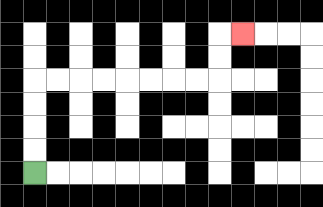{'start': '[1, 7]', 'end': '[10, 1]', 'path_directions': 'U,U,U,U,R,R,R,R,R,R,R,R,U,U,R', 'path_coordinates': '[[1, 7], [1, 6], [1, 5], [1, 4], [1, 3], [2, 3], [3, 3], [4, 3], [5, 3], [6, 3], [7, 3], [8, 3], [9, 3], [9, 2], [9, 1], [10, 1]]'}